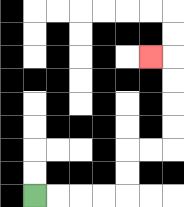{'start': '[1, 8]', 'end': '[6, 2]', 'path_directions': 'R,R,R,R,U,U,R,R,U,U,U,U,L', 'path_coordinates': '[[1, 8], [2, 8], [3, 8], [4, 8], [5, 8], [5, 7], [5, 6], [6, 6], [7, 6], [7, 5], [7, 4], [7, 3], [7, 2], [6, 2]]'}